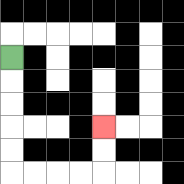{'start': '[0, 2]', 'end': '[4, 5]', 'path_directions': 'D,D,D,D,D,R,R,R,R,U,U', 'path_coordinates': '[[0, 2], [0, 3], [0, 4], [0, 5], [0, 6], [0, 7], [1, 7], [2, 7], [3, 7], [4, 7], [4, 6], [4, 5]]'}